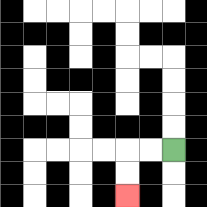{'start': '[7, 6]', 'end': '[5, 8]', 'path_directions': 'L,L,D,D', 'path_coordinates': '[[7, 6], [6, 6], [5, 6], [5, 7], [5, 8]]'}